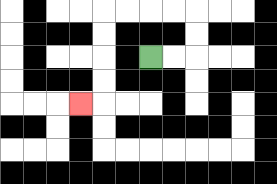{'start': '[6, 2]', 'end': '[3, 4]', 'path_directions': 'R,R,U,U,L,L,L,L,D,D,D,D,L', 'path_coordinates': '[[6, 2], [7, 2], [8, 2], [8, 1], [8, 0], [7, 0], [6, 0], [5, 0], [4, 0], [4, 1], [4, 2], [4, 3], [4, 4], [3, 4]]'}